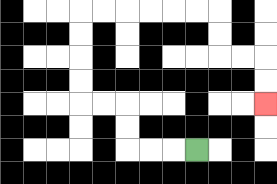{'start': '[8, 6]', 'end': '[11, 4]', 'path_directions': 'L,L,L,U,U,L,L,U,U,U,U,R,R,R,R,R,R,D,D,R,R,D,D', 'path_coordinates': '[[8, 6], [7, 6], [6, 6], [5, 6], [5, 5], [5, 4], [4, 4], [3, 4], [3, 3], [3, 2], [3, 1], [3, 0], [4, 0], [5, 0], [6, 0], [7, 0], [8, 0], [9, 0], [9, 1], [9, 2], [10, 2], [11, 2], [11, 3], [11, 4]]'}